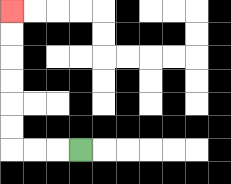{'start': '[3, 6]', 'end': '[0, 0]', 'path_directions': 'L,L,L,U,U,U,U,U,U', 'path_coordinates': '[[3, 6], [2, 6], [1, 6], [0, 6], [0, 5], [0, 4], [0, 3], [0, 2], [0, 1], [0, 0]]'}